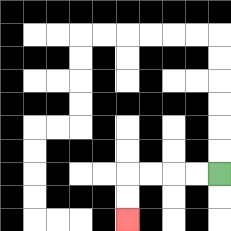{'start': '[9, 7]', 'end': '[5, 9]', 'path_directions': 'L,L,L,L,D,D', 'path_coordinates': '[[9, 7], [8, 7], [7, 7], [6, 7], [5, 7], [5, 8], [5, 9]]'}